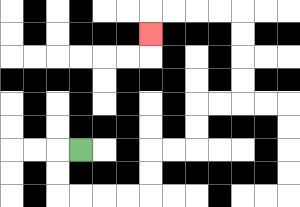{'start': '[3, 6]', 'end': '[6, 1]', 'path_directions': 'L,D,D,R,R,R,R,U,U,R,R,U,U,R,R,U,U,U,U,L,L,L,L,D', 'path_coordinates': '[[3, 6], [2, 6], [2, 7], [2, 8], [3, 8], [4, 8], [5, 8], [6, 8], [6, 7], [6, 6], [7, 6], [8, 6], [8, 5], [8, 4], [9, 4], [10, 4], [10, 3], [10, 2], [10, 1], [10, 0], [9, 0], [8, 0], [7, 0], [6, 0], [6, 1]]'}